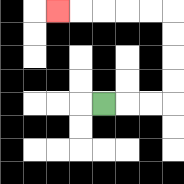{'start': '[4, 4]', 'end': '[2, 0]', 'path_directions': 'R,R,R,U,U,U,U,L,L,L,L,L', 'path_coordinates': '[[4, 4], [5, 4], [6, 4], [7, 4], [7, 3], [7, 2], [7, 1], [7, 0], [6, 0], [5, 0], [4, 0], [3, 0], [2, 0]]'}